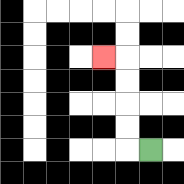{'start': '[6, 6]', 'end': '[4, 2]', 'path_directions': 'L,U,U,U,U,L', 'path_coordinates': '[[6, 6], [5, 6], [5, 5], [5, 4], [5, 3], [5, 2], [4, 2]]'}